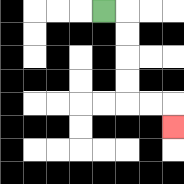{'start': '[4, 0]', 'end': '[7, 5]', 'path_directions': 'R,D,D,D,D,R,R,D', 'path_coordinates': '[[4, 0], [5, 0], [5, 1], [5, 2], [5, 3], [5, 4], [6, 4], [7, 4], [7, 5]]'}